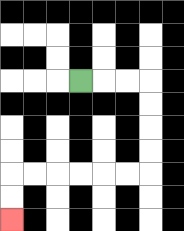{'start': '[3, 3]', 'end': '[0, 9]', 'path_directions': 'R,R,R,D,D,D,D,L,L,L,L,L,L,D,D', 'path_coordinates': '[[3, 3], [4, 3], [5, 3], [6, 3], [6, 4], [6, 5], [6, 6], [6, 7], [5, 7], [4, 7], [3, 7], [2, 7], [1, 7], [0, 7], [0, 8], [0, 9]]'}